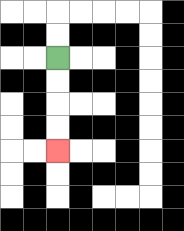{'start': '[2, 2]', 'end': '[2, 6]', 'path_directions': 'D,D,D,D', 'path_coordinates': '[[2, 2], [2, 3], [2, 4], [2, 5], [2, 6]]'}